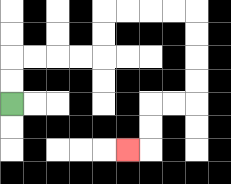{'start': '[0, 4]', 'end': '[5, 6]', 'path_directions': 'U,U,R,R,R,R,U,U,R,R,R,R,D,D,D,D,L,L,D,D,L', 'path_coordinates': '[[0, 4], [0, 3], [0, 2], [1, 2], [2, 2], [3, 2], [4, 2], [4, 1], [4, 0], [5, 0], [6, 0], [7, 0], [8, 0], [8, 1], [8, 2], [8, 3], [8, 4], [7, 4], [6, 4], [6, 5], [6, 6], [5, 6]]'}